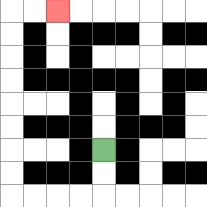{'start': '[4, 6]', 'end': '[2, 0]', 'path_directions': 'D,D,L,L,L,L,U,U,U,U,U,U,U,U,R,R', 'path_coordinates': '[[4, 6], [4, 7], [4, 8], [3, 8], [2, 8], [1, 8], [0, 8], [0, 7], [0, 6], [0, 5], [0, 4], [0, 3], [0, 2], [0, 1], [0, 0], [1, 0], [2, 0]]'}